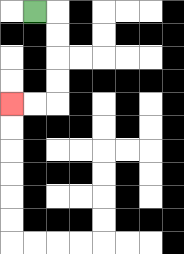{'start': '[1, 0]', 'end': '[0, 4]', 'path_directions': 'R,D,D,D,D,L,L', 'path_coordinates': '[[1, 0], [2, 0], [2, 1], [2, 2], [2, 3], [2, 4], [1, 4], [0, 4]]'}